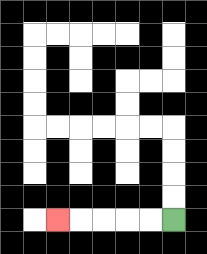{'start': '[7, 9]', 'end': '[2, 9]', 'path_directions': 'L,L,L,L,L', 'path_coordinates': '[[7, 9], [6, 9], [5, 9], [4, 9], [3, 9], [2, 9]]'}